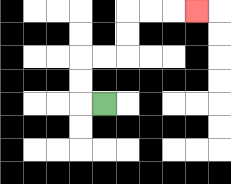{'start': '[4, 4]', 'end': '[8, 0]', 'path_directions': 'L,U,U,R,R,U,U,R,R,R', 'path_coordinates': '[[4, 4], [3, 4], [3, 3], [3, 2], [4, 2], [5, 2], [5, 1], [5, 0], [6, 0], [7, 0], [8, 0]]'}